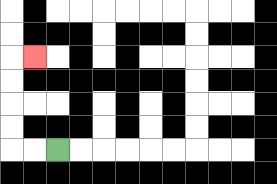{'start': '[2, 6]', 'end': '[1, 2]', 'path_directions': 'L,L,U,U,U,U,R', 'path_coordinates': '[[2, 6], [1, 6], [0, 6], [0, 5], [0, 4], [0, 3], [0, 2], [1, 2]]'}